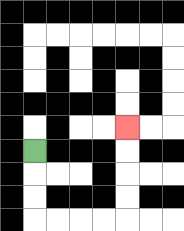{'start': '[1, 6]', 'end': '[5, 5]', 'path_directions': 'D,D,D,R,R,R,R,U,U,U,U', 'path_coordinates': '[[1, 6], [1, 7], [1, 8], [1, 9], [2, 9], [3, 9], [4, 9], [5, 9], [5, 8], [5, 7], [5, 6], [5, 5]]'}